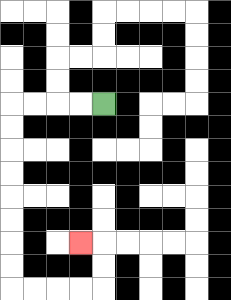{'start': '[4, 4]', 'end': '[3, 10]', 'path_directions': 'L,L,L,L,D,D,D,D,D,D,D,D,R,R,R,R,U,U,L', 'path_coordinates': '[[4, 4], [3, 4], [2, 4], [1, 4], [0, 4], [0, 5], [0, 6], [0, 7], [0, 8], [0, 9], [0, 10], [0, 11], [0, 12], [1, 12], [2, 12], [3, 12], [4, 12], [4, 11], [4, 10], [3, 10]]'}